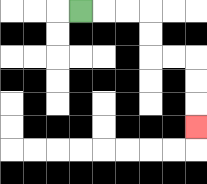{'start': '[3, 0]', 'end': '[8, 5]', 'path_directions': 'R,R,R,D,D,R,R,D,D,D', 'path_coordinates': '[[3, 0], [4, 0], [5, 0], [6, 0], [6, 1], [6, 2], [7, 2], [8, 2], [8, 3], [8, 4], [8, 5]]'}